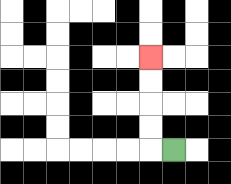{'start': '[7, 6]', 'end': '[6, 2]', 'path_directions': 'L,U,U,U,U', 'path_coordinates': '[[7, 6], [6, 6], [6, 5], [6, 4], [6, 3], [6, 2]]'}